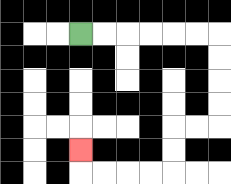{'start': '[3, 1]', 'end': '[3, 6]', 'path_directions': 'R,R,R,R,R,R,D,D,D,D,L,L,D,D,L,L,L,L,U', 'path_coordinates': '[[3, 1], [4, 1], [5, 1], [6, 1], [7, 1], [8, 1], [9, 1], [9, 2], [9, 3], [9, 4], [9, 5], [8, 5], [7, 5], [7, 6], [7, 7], [6, 7], [5, 7], [4, 7], [3, 7], [3, 6]]'}